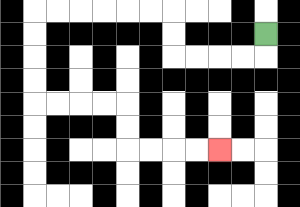{'start': '[11, 1]', 'end': '[9, 6]', 'path_directions': 'D,L,L,L,L,U,U,L,L,L,L,L,L,D,D,D,D,R,R,R,R,D,D,R,R,R,R', 'path_coordinates': '[[11, 1], [11, 2], [10, 2], [9, 2], [8, 2], [7, 2], [7, 1], [7, 0], [6, 0], [5, 0], [4, 0], [3, 0], [2, 0], [1, 0], [1, 1], [1, 2], [1, 3], [1, 4], [2, 4], [3, 4], [4, 4], [5, 4], [5, 5], [5, 6], [6, 6], [7, 6], [8, 6], [9, 6]]'}